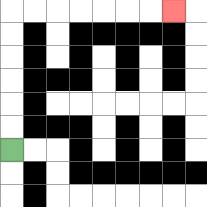{'start': '[0, 6]', 'end': '[7, 0]', 'path_directions': 'U,U,U,U,U,U,R,R,R,R,R,R,R', 'path_coordinates': '[[0, 6], [0, 5], [0, 4], [0, 3], [0, 2], [0, 1], [0, 0], [1, 0], [2, 0], [3, 0], [4, 0], [5, 0], [6, 0], [7, 0]]'}